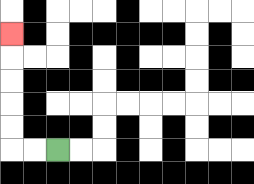{'start': '[2, 6]', 'end': '[0, 1]', 'path_directions': 'L,L,U,U,U,U,U', 'path_coordinates': '[[2, 6], [1, 6], [0, 6], [0, 5], [0, 4], [0, 3], [0, 2], [0, 1]]'}